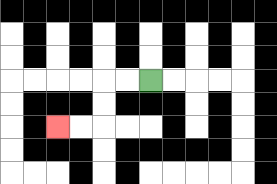{'start': '[6, 3]', 'end': '[2, 5]', 'path_directions': 'L,L,D,D,L,L', 'path_coordinates': '[[6, 3], [5, 3], [4, 3], [4, 4], [4, 5], [3, 5], [2, 5]]'}